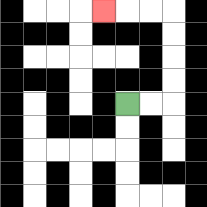{'start': '[5, 4]', 'end': '[4, 0]', 'path_directions': 'R,R,U,U,U,U,L,L,L', 'path_coordinates': '[[5, 4], [6, 4], [7, 4], [7, 3], [7, 2], [7, 1], [7, 0], [6, 0], [5, 0], [4, 0]]'}